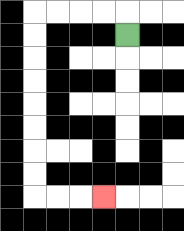{'start': '[5, 1]', 'end': '[4, 8]', 'path_directions': 'U,L,L,L,L,D,D,D,D,D,D,D,D,R,R,R', 'path_coordinates': '[[5, 1], [5, 0], [4, 0], [3, 0], [2, 0], [1, 0], [1, 1], [1, 2], [1, 3], [1, 4], [1, 5], [1, 6], [1, 7], [1, 8], [2, 8], [3, 8], [4, 8]]'}